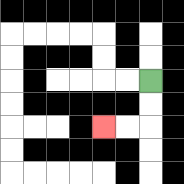{'start': '[6, 3]', 'end': '[4, 5]', 'path_directions': 'D,D,L,L', 'path_coordinates': '[[6, 3], [6, 4], [6, 5], [5, 5], [4, 5]]'}